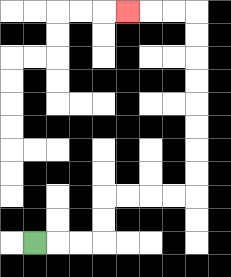{'start': '[1, 10]', 'end': '[5, 0]', 'path_directions': 'R,R,R,U,U,R,R,R,R,U,U,U,U,U,U,U,U,L,L,L', 'path_coordinates': '[[1, 10], [2, 10], [3, 10], [4, 10], [4, 9], [4, 8], [5, 8], [6, 8], [7, 8], [8, 8], [8, 7], [8, 6], [8, 5], [8, 4], [8, 3], [8, 2], [8, 1], [8, 0], [7, 0], [6, 0], [5, 0]]'}